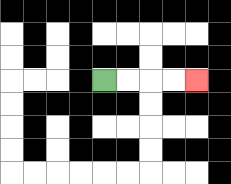{'start': '[4, 3]', 'end': '[8, 3]', 'path_directions': 'R,R,R,R', 'path_coordinates': '[[4, 3], [5, 3], [6, 3], [7, 3], [8, 3]]'}